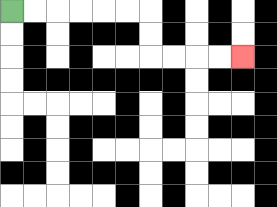{'start': '[0, 0]', 'end': '[10, 2]', 'path_directions': 'R,R,R,R,R,R,D,D,R,R,R,R', 'path_coordinates': '[[0, 0], [1, 0], [2, 0], [3, 0], [4, 0], [5, 0], [6, 0], [6, 1], [6, 2], [7, 2], [8, 2], [9, 2], [10, 2]]'}